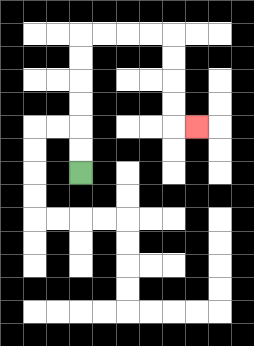{'start': '[3, 7]', 'end': '[8, 5]', 'path_directions': 'U,U,U,U,U,U,R,R,R,R,D,D,D,D,R', 'path_coordinates': '[[3, 7], [3, 6], [3, 5], [3, 4], [3, 3], [3, 2], [3, 1], [4, 1], [5, 1], [6, 1], [7, 1], [7, 2], [7, 3], [7, 4], [7, 5], [8, 5]]'}